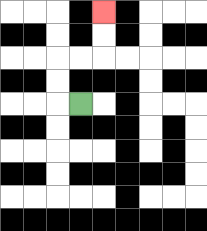{'start': '[3, 4]', 'end': '[4, 0]', 'path_directions': 'L,U,U,R,R,U,U', 'path_coordinates': '[[3, 4], [2, 4], [2, 3], [2, 2], [3, 2], [4, 2], [4, 1], [4, 0]]'}